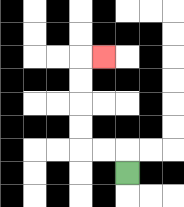{'start': '[5, 7]', 'end': '[4, 2]', 'path_directions': 'U,L,L,U,U,U,U,R', 'path_coordinates': '[[5, 7], [5, 6], [4, 6], [3, 6], [3, 5], [3, 4], [3, 3], [3, 2], [4, 2]]'}